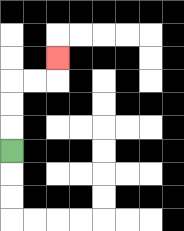{'start': '[0, 6]', 'end': '[2, 2]', 'path_directions': 'U,U,U,R,R,U', 'path_coordinates': '[[0, 6], [0, 5], [0, 4], [0, 3], [1, 3], [2, 3], [2, 2]]'}